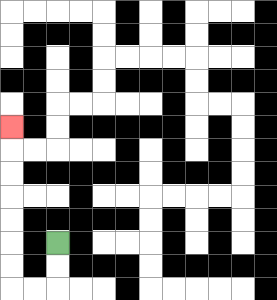{'start': '[2, 10]', 'end': '[0, 5]', 'path_directions': 'D,D,L,L,U,U,U,U,U,U,U', 'path_coordinates': '[[2, 10], [2, 11], [2, 12], [1, 12], [0, 12], [0, 11], [0, 10], [0, 9], [0, 8], [0, 7], [0, 6], [0, 5]]'}